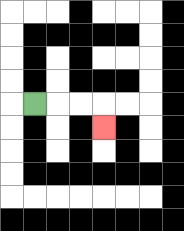{'start': '[1, 4]', 'end': '[4, 5]', 'path_directions': 'R,R,R,D', 'path_coordinates': '[[1, 4], [2, 4], [3, 4], [4, 4], [4, 5]]'}